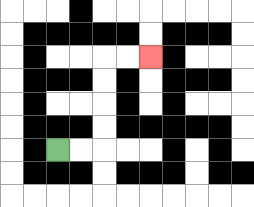{'start': '[2, 6]', 'end': '[6, 2]', 'path_directions': 'R,R,U,U,U,U,R,R', 'path_coordinates': '[[2, 6], [3, 6], [4, 6], [4, 5], [4, 4], [4, 3], [4, 2], [5, 2], [6, 2]]'}